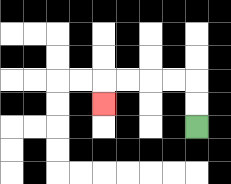{'start': '[8, 5]', 'end': '[4, 4]', 'path_directions': 'U,U,L,L,L,L,D', 'path_coordinates': '[[8, 5], [8, 4], [8, 3], [7, 3], [6, 3], [5, 3], [4, 3], [4, 4]]'}